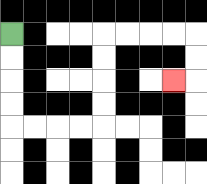{'start': '[0, 1]', 'end': '[7, 3]', 'path_directions': 'D,D,D,D,R,R,R,R,U,U,U,U,R,R,R,R,D,D,L', 'path_coordinates': '[[0, 1], [0, 2], [0, 3], [0, 4], [0, 5], [1, 5], [2, 5], [3, 5], [4, 5], [4, 4], [4, 3], [4, 2], [4, 1], [5, 1], [6, 1], [7, 1], [8, 1], [8, 2], [8, 3], [7, 3]]'}